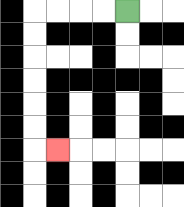{'start': '[5, 0]', 'end': '[2, 6]', 'path_directions': 'L,L,L,L,D,D,D,D,D,D,R', 'path_coordinates': '[[5, 0], [4, 0], [3, 0], [2, 0], [1, 0], [1, 1], [1, 2], [1, 3], [1, 4], [1, 5], [1, 6], [2, 6]]'}